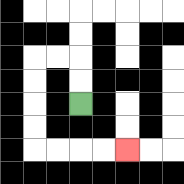{'start': '[3, 4]', 'end': '[5, 6]', 'path_directions': 'U,U,L,L,D,D,D,D,R,R,R,R', 'path_coordinates': '[[3, 4], [3, 3], [3, 2], [2, 2], [1, 2], [1, 3], [1, 4], [1, 5], [1, 6], [2, 6], [3, 6], [4, 6], [5, 6]]'}